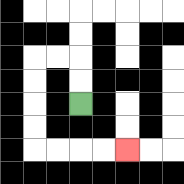{'start': '[3, 4]', 'end': '[5, 6]', 'path_directions': 'U,U,L,L,D,D,D,D,R,R,R,R', 'path_coordinates': '[[3, 4], [3, 3], [3, 2], [2, 2], [1, 2], [1, 3], [1, 4], [1, 5], [1, 6], [2, 6], [3, 6], [4, 6], [5, 6]]'}